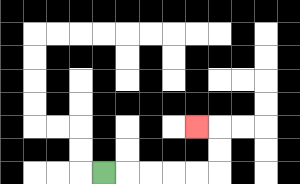{'start': '[4, 7]', 'end': '[8, 5]', 'path_directions': 'R,R,R,R,R,U,U,L', 'path_coordinates': '[[4, 7], [5, 7], [6, 7], [7, 7], [8, 7], [9, 7], [9, 6], [9, 5], [8, 5]]'}